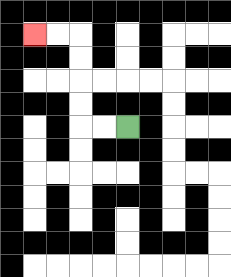{'start': '[5, 5]', 'end': '[1, 1]', 'path_directions': 'L,L,U,U,U,U,L,L', 'path_coordinates': '[[5, 5], [4, 5], [3, 5], [3, 4], [3, 3], [3, 2], [3, 1], [2, 1], [1, 1]]'}